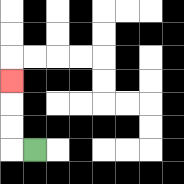{'start': '[1, 6]', 'end': '[0, 3]', 'path_directions': 'L,U,U,U', 'path_coordinates': '[[1, 6], [0, 6], [0, 5], [0, 4], [0, 3]]'}